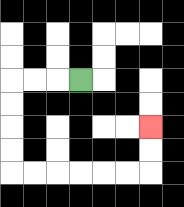{'start': '[3, 3]', 'end': '[6, 5]', 'path_directions': 'L,L,L,D,D,D,D,R,R,R,R,R,R,U,U', 'path_coordinates': '[[3, 3], [2, 3], [1, 3], [0, 3], [0, 4], [0, 5], [0, 6], [0, 7], [1, 7], [2, 7], [3, 7], [4, 7], [5, 7], [6, 7], [6, 6], [6, 5]]'}